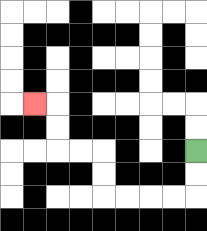{'start': '[8, 6]', 'end': '[1, 4]', 'path_directions': 'D,D,L,L,L,L,U,U,L,L,U,U,L', 'path_coordinates': '[[8, 6], [8, 7], [8, 8], [7, 8], [6, 8], [5, 8], [4, 8], [4, 7], [4, 6], [3, 6], [2, 6], [2, 5], [2, 4], [1, 4]]'}